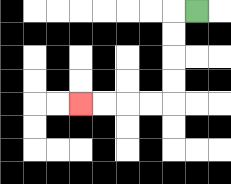{'start': '[8, 0]', 'end': '[3, 4]', 'path_directions': 'L,D,D,D,D,L,L,L,L', 'path_coordinates': '[[8, 0], [7, 0], [7, 1], [7, 2], [7, 3], [7, 4], [6, 4], [5, 4], [4, 4], [3, 4]]'}